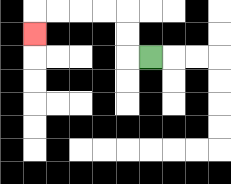{'start': '[6, 2]', 'end': '[1, 1]', 'path_directions': 'L,U,U,L,L,L,L,D', 'path_coordinates': '[[6, 2], [5, 2], [5, 1], [5, 0], [4, 0], [3, 0], [2, 0], [1, 0], [1, 1]]'}